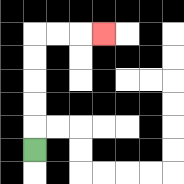{'start': '[1, 6]', 'end': '[4, 1]', 'path_directions': 'U,U,U,U,U,R,R,R', 'path_coordinates': '[[1, 6], [1, 5], [1, 4], [1, 3], [1, 2], [1, 1], [2, 1], [3, 1], [4, 1]]'}